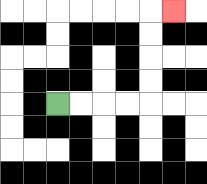{'start': '[2, 4]', 'end': '[7, 0]', 'path_directions': 'R,R,R,R,U,U,U,U,R', 'path_coordinates': '[[2, 4], [3, 4], [4, 4], [5, 4], [6, 4], [6, 3], [6, 2], [6, 1], [6, 0], [7, 0]]'}